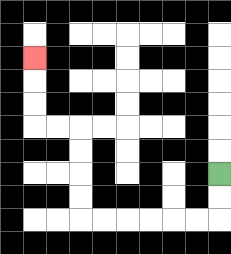{'start': '[9, 7]', 'end': '[1, 2]', 'path_directions': 'D,D,L,L,L,L,L,L,U,U,U,U,L,L,U,U,U', 'path_coordinates': '[[9, 7], [9, 8], [9, 9], [8, 9], [7, 9], [6, 9], [5, 9], [4, 9], [3, 9], [3, 8], [3, 7], [3, 6], [3, 5], [2, 5], [1, 5], [1, 4], [1, 3], [1, 2]]'}